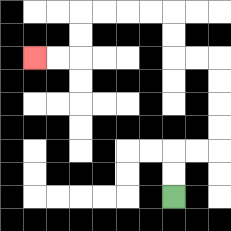{'start': '[7, 8]', 'end': '[1, 2]', 'path_directions': 'U,U,R,R,U,U,U,U,L,L,U,U,L,L,L,L,D,D,L,L', 'path_coordinates': '[[7, 8], [7, 7], [7, 6], [8, 6], [9, 6], [9, 5], [9, 4], [9, 3], [9, 2], [8, 2], [7, 2], [7, 1], [7, 0], [6, 0], [5, 0], [4, 0], [3, 0], [3, 1], [3, 2], [2, 2], [1, 2]]'}